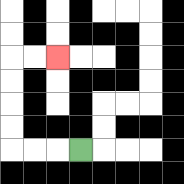{'start': '[3, 6]', 'end': '[2, 2]', 'path_directions': 'L,L,L,U,U,U,U,R,R', 'path_coordinates': '[[3, 6], [2, 6], [1, 6], [0, 6], [0, 5], [0, 4], [0, 3], [0, 2], [1, 2], [2, 2]]'}